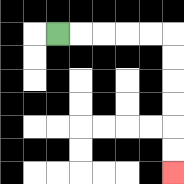{'start': '[2, 1]', 'end': '[7, 7]', 'path_directions': 'R,R,R,R,R,D,D,D,D,D,D', 'path_coordinates': '[[2, 1], [3, 1], [4, 1], [5, 1], [6, 1], [7, 1], [7, 2], [7, 3], [7, 4], [7, 5], [7, 6], [7, 7]]'}